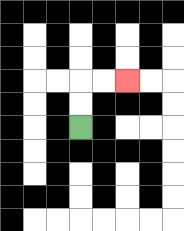{'start': '[3, 5]', 'end': '[5, 3]', 'path_directions': 'U,U,R,R', 'path_coordinates': '[[3, 5], [3, 4], [3, 3], [4, 3], [5, 3]]'}